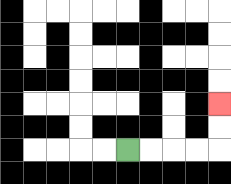{'start': '[5, 6]', 'end': '[9, 4]', 'path_directions': 'R,R,R,R,U,U', 'path_coordinates': '[[5, 6], [6, 6], [7, 6], [8, 6], [9, 6], [9, 5], [9, 4]]'}